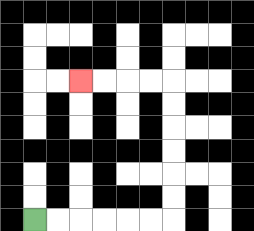{'start': '[1, 9]', 'end': '[3, 3]', 'path_directions': 'R,R,R,R,R,R,U,U,U,U,U,U,L,L,L,L', 'path_coordinates': '[[1, 9], [2, 9], [3, 9], [4, 9], [5, 9], [6, 9], [7, 9], [7, 8], [7, 7], [7, 6], [7, 5], [7, 4], [7, 3], [6, 3], [5, 3], [4, 3], [3, 3]]'}